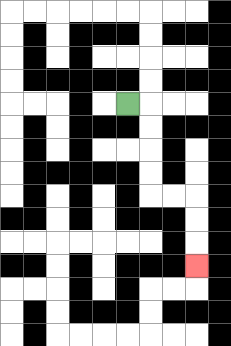{'start': '[5, 4]', 'end': '[8, 11]', 'path_directions': 'R,D,D,D,D,R,R,D,D,D', 'path_coordinates': '[[5, 4], [6, 4], [6, 5], [6, 6], [6, 7], [6, 8], [7, 8], [8, 8], [8, 9], [8, 10], [8, 11]]'}